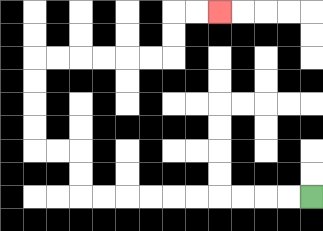{'start': '[13, 8]', 'end': '[9, 0]', 'path_directions': 'L,L,L,L,L,L,L,L,L,L,U,U,L,L,U,U,U,U,R,R,R,R,R,R,U,U,R,R', 'path_coordinates': '[[13, 8], [12, 8], [11, 8], [10, 8], [9, 8], [8, 8], [7, 8], [6, 8], [5, 8], [4, 8], [3, 8], [3, 7], [3, 6], [2, 6], [1, 6], [1, 5], [1, 4], [1, 3], [1, 2], [2, 2], [3, 2], [4, 2], [5, 2], [6, 2], [7, 2], [7, 1], [7, 0], [8, 0], [9, 0]]'}